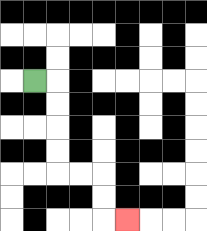{'start': '[1, 3]', 'end': '[5, 9]', 'path_directions': 'R,D,D,D,D,R,R,D,D,R', 'path_coordinates': '[[1, 3], [2, 3], [2, 4], [2, 5], [2, 6], [2, 7], [3, 7], [4, 7], [4, 8], [4, 9], [5, 9]]'}